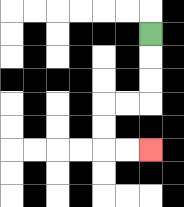{'start': '[6, 1]', 'end': '[6, 6]', 'path_directions': 'D,D,D,L,L,D,D,R,R', 'path_coordinates': '[[6, 1], [6, 2], [6, 3], [6, 4], [5, 4], [4, 4], [4, 5], [4, 6], [5, 6], [6, 6]]'}